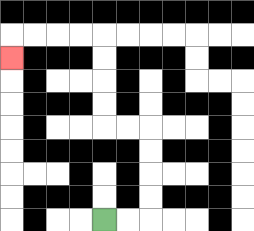{'start': '[4, 9]', 'end': '[0, 2]', 'path_directions': 'R,R,U,U,U,U,L,L,U,U,U,U,L,L,L,L,D', 'path_coordinates': '[[4, 9], [5, 9], [6, 9], [6, 8], [6, 7], [6, 6], [6, 5], [5, 5], [4, 5], [4, 4], [4, 3], [4, 2], [4, 1], [3, 1], [2, 1], [1, 1], [0, 1], [0, 2]]'}